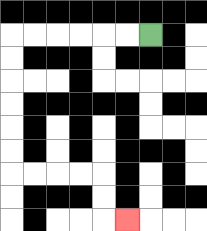{'start': '[6, 1]', 'end': '[5, 9]', 'path_directions': 'L,L,L,L,L,L,D,D,D,D,D,D,R,R,R,R,D,D,R', 'path_coordinates': '[[6, 1], [5, 1], [4, 1], [3, 1], [2, 1], [1, 1], [0, 1], [0, 2], [0, 3], [0, 4], [0, 5], [0, 6], [0, 7], [1, 7], [2, 7], [3, 7], [4, 7], [4, 8], [4, 9], [5, 9]]'}